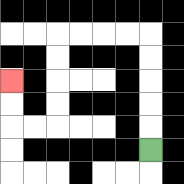{'start': '[6, 6]', 'end': '[0, 3]', 'path_directions': 'U,U,U,U,U,L,L,L,L,D,D,D,D,L,L,U,U', 'path_coordinates': '[[6, 6], [6, 5], [6, 4], [6, 3], [6, 2], [6, 1], [5, 1], [4, 1], [3, 1], [2, 1], [2, 2], [2, 3], [2, 4], [2, 5], [1, 5], [0, 5], [0, 4], [0, 3]]'}